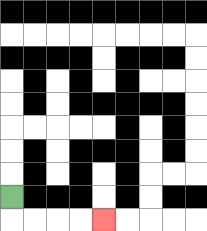{'start': '[0, 8]', 'end': '[4, 9]', 'path_directions': 'D,R,R,R,R', 'path_coordinates': '[[0, 8], [0, 9], [1, 9], [2, 9], [3, 9], [4, 9]]'}